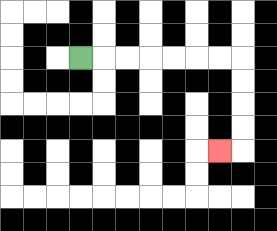{'start': '[3, 2]', 'end': '[9, 6]', 'path_directions': 'R,R,R,R,R,R,R,D,D,D,D,L', 'path_coordinates': '[[3, 2], [4, 2], [5, 2], [6, 2], [7, 2], [8, 2], [9, 2], [10, 2], [10, 3], [10, 4], [10, 5], [10, 6], [9, 6]]'}